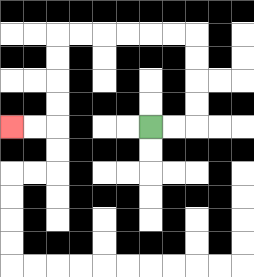{'start': '[6, 5]', 'end': '[0, 5]', 'path_directions': 'R,R,U,U,U,U,L,L,L,L,L,L,D,D,D,D,L,L', 'path_coordinates': '[[6, 5], [7, 5], [8, 5], [8, 4], [8, 3], [8, 2], [8, 1], [7, 1], [6, 1], [5, 1], [4, 1], [3, 1], [2, 1], [2, 2], [2, 3], [2, 4], [2, 5], [1, 5], [0, 5]]'}